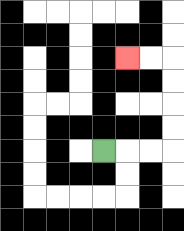{'start': '[4, 6]', 'end': '[5, 2]', 'path_directions': 'R,R,R,U,U,U,U,L,L', 'path_coordinates': '[[4, 6], [5, 6], [6, 6], [7, 6], [7, 5], [7, 4], [7, 3], [7, 2], [6, 2], [5, 2]]'}